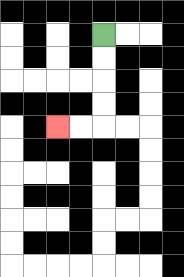{'start': '[4, 1]', 'end': '[2, 5]', 'path_directions': 'D,D,D,D,L,L', 'path_coordinates': '[[4, 1], [4, 2], [4, 3], [4, 4], [4, 5], [3, 5], [2, 5]]'}